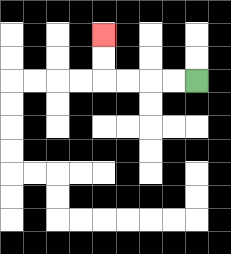{'start': '[8, 3]', 'end': '[4, 1]', 'path_directions': 'L,L,L,L,U,U', 'path_coordinates': '[[8, 3], [7, 3], [6, 3], [5, 3], [4, 3], [4, 2], [4, 1]]'}